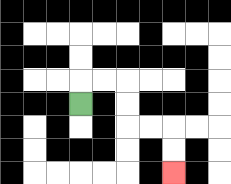{'start': '[3, 4]', 'end': '[7, 7]', 'path_directions': 'U,R,R,D,D,R,R,D,D', 'path_coordinates': '[[3, 4], [3, 3], [4, 3], [5, 3], [5, 4], [5, 5], [6, 5], [7, 5], [7, 6], [7, 7]]'}